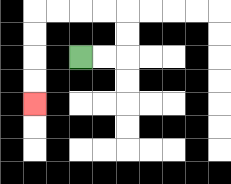{'start': '[3, 2]', 'end': '[1, 4]', 'path_directions': 'R,R,U,U,L,L,L,L,D,D,D,D', 'path_coordinates': '[[3, 2], [4, 2], [5, 2], [5, 1], [5, 0], [4, 0], [3, 0], [2, 0], [1, 0], [1, 1], [1, 2], [1, 3], [1, 4]]'}